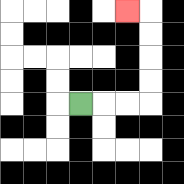{'start': '[3, 4]', 'end': '[5, 0]', 'path_directions': 'R,R,R,U,U,U,U,L', 'path_coordinates': '[[3, 4], [4, 4], [5, 4], [6, 4], [6, 3], [6, 2], [6, 1], [6, 0], [5, 0]]'}